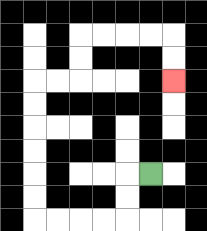{'start': '[6, 7]', 'end': '[7, 3]', 'path_directions': 'L,D,D,L,L,L,L,U,U,U,U,U,U,R,R,U,U,R,R,R,R,D,D', 'path_coordinates': '[[6, 7], [5, 7], [5, 8], [5, 9], [4, 9], [3, 9], [2, 9], [1, 9], [1, 8], [1, 7], [1, 6], [1, 5], [1, 4], [1, 3], [2, 3], [3, 3], [3, 2], [3, 1], [4, 1], [5, 1], [6, 1], [7, 1], [7, 2], [7, 3]]'}